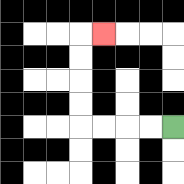{'start': '[7, 5]', 'end': '[4, 1]', 'path_directions': 'L,L,L,L,U,U,U,U,R', 'path_coordinates': '[[7, 5], [6, 5], [5, 5], [4, 5], [3, 5], [3, 4], [3, 3], [3, 2], [3, 1], [4, 1]]'}